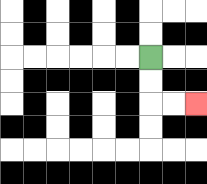{'start': '[6, 2]', 'end': '[8, 4]', 'path_directions': 'D,D,R,R', 'path_coordinates': '[[6, 2], [6, 3], [6, 4], [7, 4], [8, 4]]'}